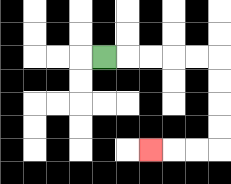{'start': '[4, 2]', 'end': '[6, 6]', 'path_directions': 'R,R,R,R,R,D,D,D,D,L,L,L', 'path_coordinates': '[[4, 2], [5, 2], [6, 2], [7, 2], [8, 2], [9, 2], [9, 3], [9, 4], [9, 5], [9, 6], [8, 6], [7, 6], [6, 6]]'}